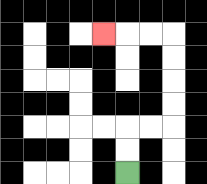{'start': '[5, 7]', 'end': '[4, 1]', 'path_directions': 'U,U,R,R,U,U,U,U,L,L,L', 'path_coordinates': '[[5, 7], [5, 6], [5, 5], [6, 5], [7, 5], [7, 4], [7, 3], [7, 2], [7, 1], [6, 1], [5, 1], [4, 1]]'}